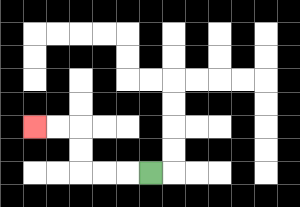{'start': '[6, 7]', 'end': '[1, 5]', 'path_directions': 'L,L,L,U,U,L,L', 'path_coordinates': '[[6, 7], [5, 7], [4, 7], [3, 7], [3, 6], [3, 5], [2, 5], [1, 5]]'}